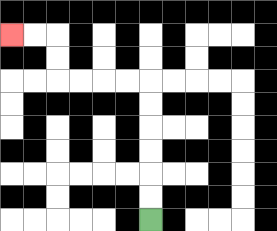{'start': '[6, 9]', 'end': '[0, 1]', 'path_directions': 'U,U,U,U,U,U,L,L,L,L,U,U,L,L', 'path_coordinates': '[[6, 9], [6, 8], [6, 7], [6, 6], [6, 5], [6, 4], [6, 3], [5, 3], [4, 3], [3, 3], [2, 3], [2, 2], [2, 1], [1, 1], [0, 1]]'}